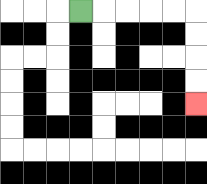{'start': '[3, 0]', 'end': '[8, 4]', 'path_directions': 'R,R,R,R,R,D,D,D,D', 'path_coordinates': '[[3, 0], [4, 0], [5, 0], [6, 0], [7, 0], [8, 0], [8, 1], [8, 2], [8, 3], [8, 4]]'}